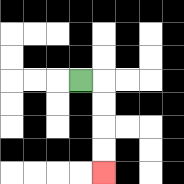{'start': '[3, 3]', 'end': '[4, 7]', 'path_directions': 'R,D,D,D,D', 'path_coordinates': '[[3, 3], [4, 3], [4, 4], [4, 5], [4, 6], [4, 7]]'}